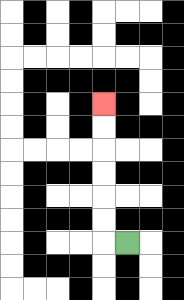{'start': '[5, 10]', 'end': '[4, 4]', 'path_directions': 'L,U,U,U,U,U,U', 'path_coordinates': '[[5, 10], [4, 10], [4, 9], [4, 8], [4, 7], [4, 6], [4, 5], [4, 4]]'}